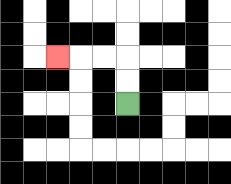{'start': '[5, 4]', 'end': '[2, 2]', 'path_directions': 'U,U,L,L,L', 'path_coordinates': '[[5, 4], [5, 3], [5, 2], [4, 2], [3, 2], [2, 2]]'}